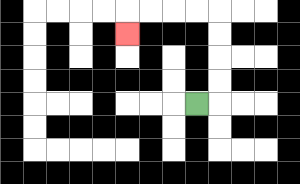{'start': '[8, 4]', 'end': '[5, 1]', 'path_directions': 'R,U,U,U,U,L,L,L,L,D', 'path_coordinates': '[[8, 4], [9, 4], [9, 3], [9, 2], [9, 1], [9, 0], [8, 0], [7, 0], [6, 0], [5, 0], [5, 1]]'}